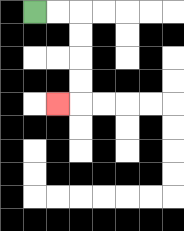{'start': '[1, 0]', 'end': '[2, 4]', 'path_directions': 'R,R,D,D,D,D,L', 'path_coordinates': '[[1, 0], [2, 0], [3, 0], [3, 1], [3, 2], [3, 3], [3, 4], [2, 4]]'}